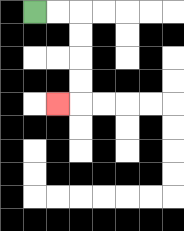{'start': '[1, 0]', 'end': '[2, 4]', 'path_directions': 'R,R,D,D,D,D,L', 'path_coordinates': '[[1, 0], [2, 0], [3, 0], [3, 1], [3, 2], [3, 3], [3, 4], [2, 4]]'}